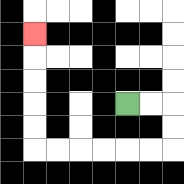{'start': '[5, 4]', 'end': '[1, 1]', 'path_directions': 'R,R,D,D,L,L,L,L,L,L,U,U,U,U,U', 'path_coordinates': '[[5, 4], [6, 4], [7, 4], [7, 5], [7, 6], [6, 6], [5, 6], [4, 6], [3, 6], [2, 6], [1, 6], [1, 5], [1, 4], [1, 3], [1, 2], [1, 1]]'}